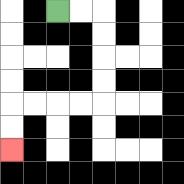{'start': '[2, 0]', 'end': '[0, 6]', 'path_directions': 'R,R,D,D,D,D,L,L,L,L,D,D', 'path_coordinates': '[[2, 0], [3, 0], [4, 0], [4, 1], [4, 2], [4, 3], [4, 4], [3, 4], [2, 4], [1, 4], [0, 4], [0, 5], [0, 6]]'}